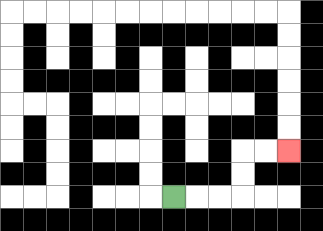{'start': '[7, 8]', 'end': '[12, 6]', 'path_directions': 'R,R,R,U,U,R,R', 'path_coordinates': '[[7, 8], [8, 8], [9, 8], [10, 8], [10, 7], [10, 6], [11, 6], [12, 6]]'}